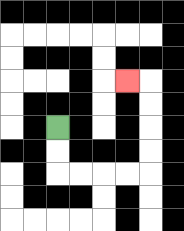{'start': '[2, 5]', 'end': '[5, 3]', 'path_directions': 'D,D,R,R,R,R,U,U,U,U,L', 'path_coordinates': '[[2, 5], [2, 6], [2, 7], [3, 7], [4, 7], [5, 7], [6, 7], [6, 6], [6, 5], [6, 4], [6, 3], [5, 3]]'}